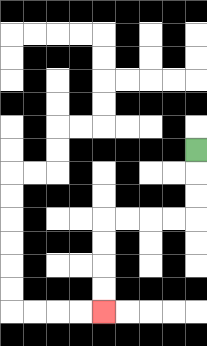{'start': '[8, 6]', 'end': '[4, 13]', 'path_directions': 'D,D,D,L,L,L,L,D,D,D,D', 'path_coordinates': '[[8, 6], [8, 7], [8, 8], [8, 9], [7, 9], [6, 9], [5, 9], [4, 9], [4, 10], [4, 11], [4, 12], [4, 13]]'}